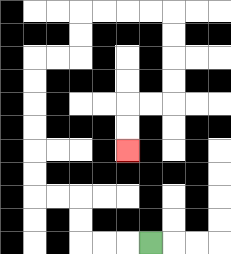{'start': '[6, 10]', 'end': '[5, 6]', 'path_directions': 'L,L,L,U,U,L,L,U,U,U,U,U,U,R,R,U,U,R,R,R,R,D,D,D,D,L,L,D,D', 'path_coordinates': '[[6, 10], [5, 10], [4, 10], [3, 10], [3, 9], [3, 8], [2, 8], [1, 8], [1, 7], [1, 6], [1, 5], [1, 4], [1, 3], [1, 2], [2, 2], [3, 2], [3, 1], [3, 0], [4, 0], [5, 0], [6, 0], [7, 0], [7, 1], [7, 2], [7, 3], [7, 4], [6, 4], [5, 4], [5, 5], [5, 6]]'}